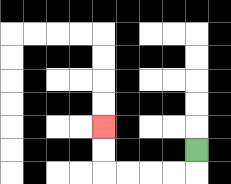{'start': '[8, 6]', 'end': '[4, 5]', 'path_directions': 'D,L,L,L,L,U,U', 'path_coordinates': '[[8, 6], [8, 7], [7, 7], [6, 7], [5, 7], [4, 7], [4, 6], [4, 5]]'}